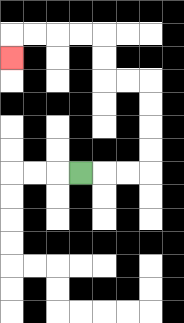{'start': '[3, 7]', 'end': '[0, 2]', 'path_directions': 'R,R,R,U,U,U,U,L,L,U,U,L,L,L,L,D', 'path_coordinates': '[[3, 7], [4, 7], [5, 7], [6, 7], [6, 6], [6, 5], [6, 4], [6, 3], [5, 3], [4, 3], [4, 2], [4, 1], [3, 1], [2, 1], [1, 1], [0, 1], [0, 2]]'}